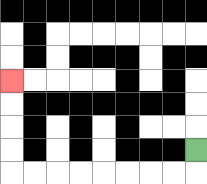{'start': '[8, 6]', 'end': '[0, 3]', 'path_directions': 'D,L,L,L,L,L,L,L,L,U,U,U,U', 'path_coordinates': '[[8, 6], [8, 7], [7, 7], [6, 7], [5, 7], [4, 7], [3, 7], [2, 7], [1, 7], [0, 7], [0, 6], [0, 5], [0, 4], [0, 3]]'}